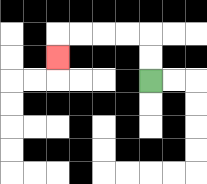{'start': '[6, 3]', 'end': '[2, 2]', 'path_directions': 'U,U,L,L,L,L,D', 'path_coordinates': '[[6, 3], [6, 2], [6, 1], [5, 1], [4, 1], [3, 1], [2, 1], [2, 2]]'}